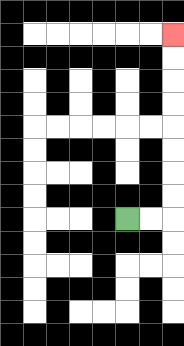{'start': '[5, 9]', 'end': '[7, 1]', 'path_directions': 'R,R,U,U,U,U,U,U,U,U', 'path_coordinates': '[[5, 9], [6, 9], [7, 9], [7, 8], [7, 7], [7, 6], [7, 5], [7, 4], [7, 3], [7, 2], [7, 1]]'}